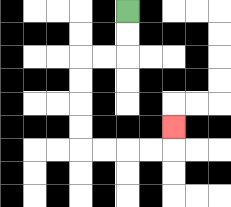{'start': '[5, 0]', 'end': '[7, 5]', 'path_directions': 'D,D,L,L,D,D,D,D,R,R,R,R,U', 'path_coordinates': '[[5, 0], [5, 1], [5, 2], [4, 2], [3, 2], [3, 3], [3, 4], [3, 5], [3, 6], [4, 6], [5, 6], [6, 6], [7, 6], [7, 5]]'}